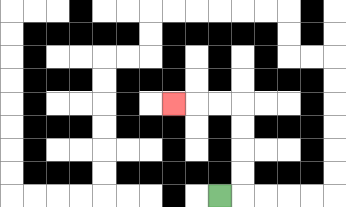{'start': '[9, 8]', 'end': '[7, 4]', 'path_directions': 'R,U,U,U,U,L,L,L', 'path_coordinates': '[[9, 8], [10, 8], [10, 7], [10, 6], [10, 5], [10, 4], [9, 4], [8, 4], [7, 4]]'}